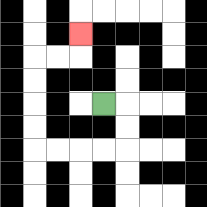{'start': '[4, 4]', 'end': '[3, 1]', 'path_directions': 'R,D,D,L,L,L,L,U,U,U,U,R,R,U', 'path_coordinates': '[[4, 4], [5, 4], [5, 5], [5, 6], [4, 6], [3, 6], [2, 6], [1, 6], [1, 5], [1, 4], [1, 3], [1, 2], [2, 2], [3, 2], [3, 1]]'}